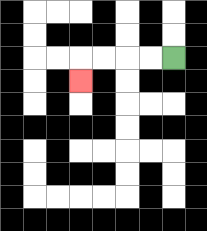{'start': '[7, 2]', 'end': '[3, 3]', 'path_directions': 'L,L,L,L,D', 'path_coordinates': '[[7, 2], [6, 2], [5, 2], [4, 2], [3, 2], [3, 3]]'}